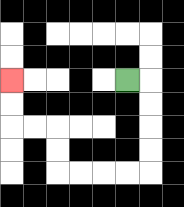{'start': '[5, 3]', 'end': '[0, 3]', 'path_directions': 'R,D,D,D,D,L,L,L,L,U,U,L,L,U,U', 'path_coordinates': '[[5, 3], [6, 3], [6, 4], [6, 5], [6, 6], [6, 7], [5, 7], [4, 7], [3, 7], [2, 7], [2, 6], [2, 5], [1, 5], [0, 5], [0, 4], [0, 3]]'}